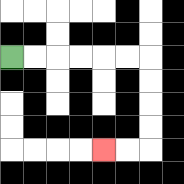{'start': '[0, 2]', 'end': '[4, 6]', 'path_directions': 'R,R,R,R,R,R,D,D,D,D,L,L', 'path_coordinates': '[[0, 2], [1, 2], [2, 2], [3, 2], [4, 2], [5, 2], [6, 2], [6, 3], [6, 4], [6, 5], [6, 6], [5, 6], [4, 6]]'}